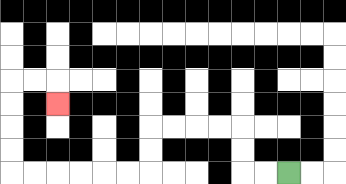{'start': '[12, 7]', 'end': '[2, 4]', 'path_directions': 'L,L,U,U,L,L,L,L,D,D,L,L,L,L,L,L,U,U,U,U,R,R,D', 'path_coordinates': '[[12, 7], [11, 7], [10, 7], [10, 6], [10, 5], [9, 5], [8, 5], [7, 5], [6, 5], [6, 6], [6, 7], [5, 7], [4, 7], [3, 7], [2, 7], [1, 7], [0, 7], [0, 6], [0, 5], [0, 4], [0, 3], [1, 3], [2, 3], [2, 4]]'}